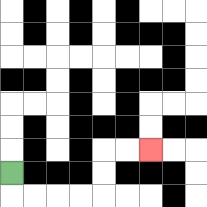{'start': '[0, 7]', 'end': '[6, 6]', 'path_directions': 'D,R,R,R,R,U,U,R,R', 'path_coordinates': '[[0, 7], [0, 8], [1, 8], [2, 8], [3, 8], [4, 8], [4, 7], [4, 6], [5, 6], [6, 6]]'}